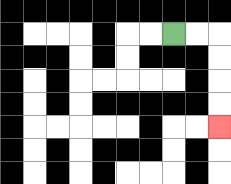{'start': '[7, 1]', 'end': '[9, 5]', 'path_directions': 'R,R,D,D,D,D', 'path_coordinates': '[[7, 1], [8, 1], [9, 1], [9, 2], [9, 3], [9, 4], [9, 5]]'}